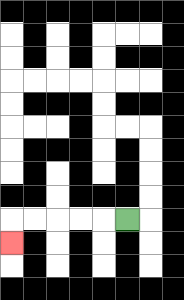{'start': '[5, 9]', 'end': '[0, 10]', 'path_directions': 'L,L,L,L,L,D', 'path_coordinates': '[[5, 9], [4, 9], [3, 9], [2, 9], [1, 9], [0, 9], [0, 10]]'}